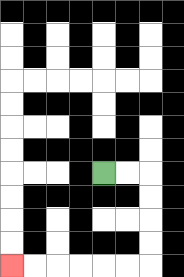{'start': '[4, 7]', 'end': '[0, 11]', 'path_directions': 'R,R,D,D,D,D,L,L,L,L,L,L', 'path_coordinates': '[[4, 7], [5, 7], [6, 7], [6, 8], [6, 9], [6, 10], [6, 11], [5, 11], [4, 11], [3, 11], [2, 11], [1, 11], [0, 11]]'}